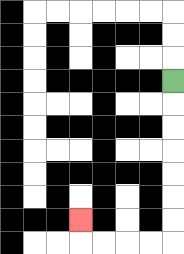{'start': '[7, 3]', 'end': '[3, 9]', 'path_directions': 'D,D,D,D,D,D,D,L,L,L,L,U', 'path_coordinates': '[[7, 3], [7, 4], [7, 5], [7, 6], [7, 7], [7, 8], [7, 9], [7, 10], [6, 10], [5, 10], [4, 10], [3, 10], [3, 9]]'}